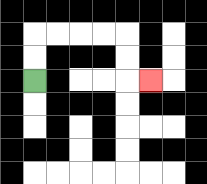{'start': '[1, 3]', 'end': '[6, 3]', 'path_directions': 'U,U,R,R,R,R,D,D,R', 'path_coordinates': '[[1, 3], [1, 2], [1, 1], [2, 1], [3, 1], [4, 1], [5, 1], [5, 2], [5, 3], [6, 3]]'}